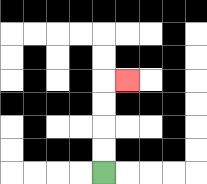{'start': '[4, 7]', 'end': '[5, 3]', 'path_directions': 'U,U,U,U,R', 'path_coordinates': '[[4, 7], [4, 6], [4, 5], [4, 4], [4, 3], [5, 3]]'}